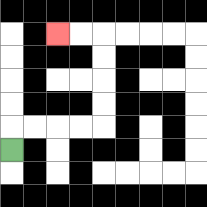{'start': '[0, 6]', 'end': '[2, 1]', 'path_directions': 'U,R,R,R,R,U,U,U,U,L,L', 'path_coordinates': '[[0, 6], [0, 5], [1, 5], [2, 5], [3, 5], [4, 5], [4, 4], [4, 3], [4, 2], [4, 1], [3, 1], [2, 1]]'}